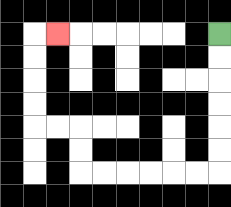{'start': '[9, 1]', 'end': '[2, 1]', 'path_directions': 'D,D,D,D,D,D,L,L,L,L,L,L,U,U,L,L,U,U,U,U,R', 'path_coordinates': '[[9, 1], [9, 2], [9, 3], [9, 4], [9, 5], [9, 6], [9, 7], [8, 7], [7, 7], [6, 7], [5, 7], [4, 7], [3, 7], [3, 6], [3, 5], [2, 5], [1, 5], [1, 4], [1, 3], [1, 2], [1, 1], [2, 1]]'}